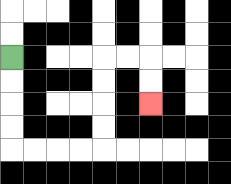{'start': '[0, 2]', 'end': '[6, 4]', 'path_directions': 'D,D,D,D,R,R,R,R,U,U,U,U,R,R,D,D', 'path_coordinates': '[[0, 2], [0, 3], [0, 4], [0, 5], [0, 6], [1, 6], [2, 6], [3, 6], [4, 6], [4, 5], [4, 4], [4, 3], [4, 2], [5, 2], [6, 2], [6, 3], [6, 4]]'}